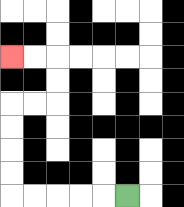{'start': '[5, 8]', 'end': '[0, 2]', 'path_directions': 'L,L,L,L,L,U,U,U,U,R,R,U,U,L,L', 'path_coordinates': '[[5, 8], [4, 8], [3, 8], [2, 8], [1, 8], [0, 8], [0, 7], [0, 6], [0, 5], [0, 4], [1, 4], [2, 4], [2, 3], [2, 2], [1, 2], [0, 2]]'}